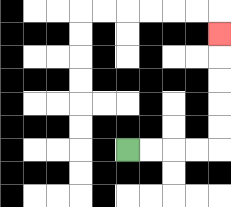{'start': '[5, 6]', 'end': '[9, 1]', 'path_directions': 'R,R,R,R,U,U,U,U,U', 'path_coordinates': '[[5, 6], [6, 6], [7, 6], [8, 6], [9, 6], [9, 5], [9, 4], [9, 3], [9, 2], [9, 1]]'}